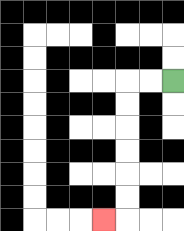{'start': '[7, 3]', 'end': '[4, 9]', 'path_directions': 'L,L,D,D,D,D,D,D,L', 'path_coordinates': '[[7, 3], [6, 3], [5, 3], [5, 4], [5, 5], [5, 6], [5, 7], [5, 8], [5, 9], [4, 9]]'}